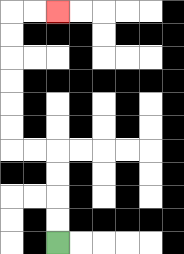{'start': '[2, 10]', 'end': '[2, 0]', 'path_directions': 'U,U,U,U,L,L,U,U,U,U,U,U,R,R', 'path_coordinates': '[[2, 10], [2, 9], [2, 8], [2, 7], [2, 6], [1, 6], [0, 6], [0, 5], [0, 4], [0, 3], [0, 2], [0, 1], [0, 0], [1, 0], [2, 0]]'}